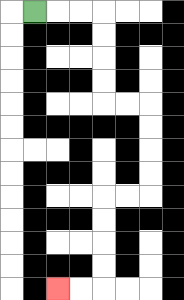{'start': '[1, 0]', 'end': '[2, 12]', 'path_directions': 'R,R,R,D,D,D,D,R,R,D,D,D,D,L,L,D,D,D,D,L,L', 'path_coordinates': '[[1, 0], [2, 0], [3, 0], [4, 0], [4, 1], [4, 2], [4, 3], [4, 4], [5, 4], [6, 4], [6, 5], [6, 6], [6, 7], [6, 8], [5, 8], [4, 8], [4, 9], [4, 10], [4, 11], [4, 12], [3, 12], [2, 12]]'}